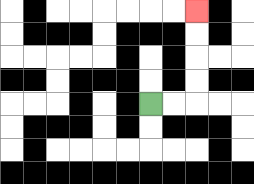{'start': '[6, 4]', 'end': '[8, 0]', 'path_directions': 'R,R,U,U,U,U', 'path_coordinates': '[[6, 4], [7, 4], [8, 4], [8, 3], [8, 2], [8, 1], [8, 0]]'}